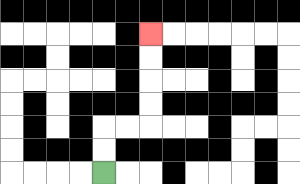{'start': '[4, 7]', 'end': '[6, 1]', 'path_directions': 'U,U,R,R,U,U,U,U', 'path_coordinates': '[[4, 7], [4, 6], [4, 5], [5, 5], [6, 5], [6, 4], [6, 3], [6, 2], [6, 1]]'}